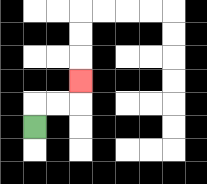{'start': '[1, 5]', 'end': '[3, 3]', 'path_directions': 'U,R,R,U', 'path_coordinates': '[[1, 5], [1, 4], [2, 4], [3, 4], [3, 3]]'}